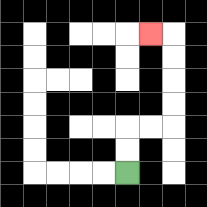{'start': '[5, 7]', 'end': '[6, 1]', 'path_directions': 'U,U,R,R,U,U,U,U,L', 'path_coordinates': '[[5, 7], [5, 6], [5, 5], [6, 5], [7, 5], [7, 4], [7, 3], [7, 2], [7, 1], [6, 1]]'}